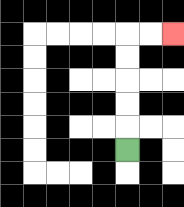{'start': '[5, 6]', 'end': '[7, 1]', 'path_directions': 'U,U,U,U,U,R,R', 'path_coordinates': '[[5, 6], [5, 5], [5, 4], [5, 3], [5, 2], [5, 1], [6, 1], [7, 1]]'}